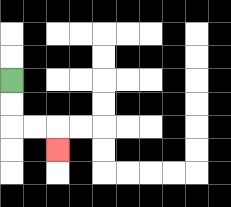{'start': '[0, 3]', 'end': '[2, 6]', 'path_directions': 'D,D,R,R,D', 'path_coordinates': '[[0, 3], [0, 4], [0, 5], [1, 5], [2, 5], [2, 6]]'}